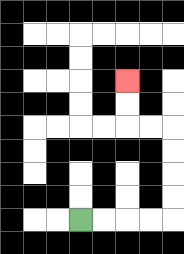{'start': '[3, 9]', 'end': '[5, 3]', 'path_directions': 'R,R,R,R,U,U,U,U,L,L,U,U', 'path_coordinates': '[[3, 9], [4, 9], [5, 9], [6, 9], [7, 9], [7, 8], [7, 7], [7, 6], [7, 5], [6, 5], [5, 5], [5, 4], [5, 3]]'}